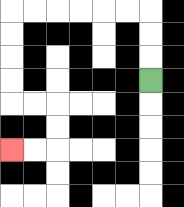{'start': '[6, 3]', 'end': '[0, 6]', 'path_directions': 'U,U,U,L,L,L,L,L,L,D,D,D,D,R,R,D,D,L,L', 'path_coordinates': '[[6, 3], [6, 2], [6, 1], [6, 0], [5, 0], [4, 0], [3, 0], [2, 0], [1, 0], [0, 0], [0, 1], [0, 2], [0, 3], [0, 4], [1, 4], [2, 4], [2, 5], [2, 6], [1, 6], [0, 6]]'}